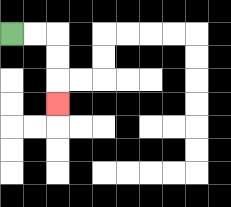{'start': '[0, 1]', 'end': '[2, 4]', 'path_directions': 'R,R,D,D,D', 'path_coordinates': '[[0, 1], [1, 1], [2, 1], [2, 2], [2, 3], [2, 4]]'}